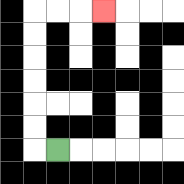{'start': '[2, 6]', 'end': '[4, 0]', 'path_directions': 'L,U,U,U,U,U,U,R,R,R', 'path_coordinates': '[[2, 6], [1, 6], [1, 5], [1, 4], [1, 3], [1, 2], [1, 1], [1, 0], [2, 0], [3, 0], [4, 0]]'}